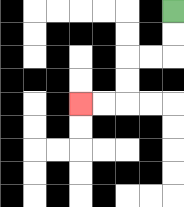{'start': '[7, 0]', 'end': '[3, 4]', 'path_directions': 'D,D,L,L,D,D,L,L', 'path_coordinates': '[[7, 0], [7, 1], [7, 2], [6, 2], [5, 2], [5, 3], [5, 4], [4, 4], [3, 4]]'}